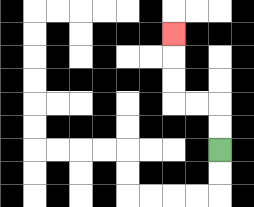{'start': '[9, 6]', 'end': '[7, 1]', 'path_directions': 'U,U,L,L,U,U,U', 'path_coordinates': '[[9, 6], [9, 5], [9, 4], [8, 4], [7, 4], [7, 3], [7, 2], [7, 1]]'}